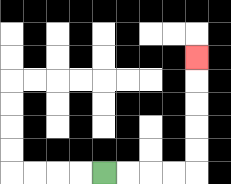{'start': '[4, 7]', 'end': '[8, 2]', 'path_directions': 'R,R,R,R,U,U,U,U,U', 'path_coordinates': '[[4, 7], [5, 7], [6, 7], [7, 7], [8, 7], [8, 6], [8, 5], [8, 4], [8, 3], [8, 2]]'}